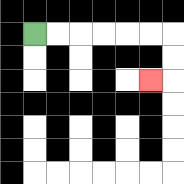{'start': '[1, 1]', 'end': '[6, 3]', 'path_directions': 'R,R,R,R,R,R,D,D,L', 'path_coordinates': '[[1, 1], [2, 1], [3, 1], [4, 1], [5, 1], [6, 1], [7, 1], [7, 2], [7, 3], [6, 3]]'}